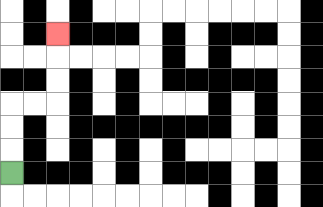{'start': '[0, 7]', 'end': '[2, 1]', 'path_directions': 'U,U,U,R,R,U,U,U', 'path_coordinates': '[[0, 7], [0, 6], [0, 5], [0, 4], [1, 4], [2, 4], [2, 3], [2, 2], [2, 1]]'}